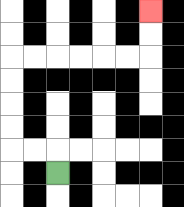{'start': '[2, 7]', 'end': '[6, 0]', 'path_directions': 'U,L,L,U,U,U,U,R,R,R,R,R,R,U,U', 'path_coordinates': '[[2, 7], [2, 6], [1, 6], [0, 6], [0, 5], [0, 4], [0, 3], [0, 2], [1, 2], [2, 2], [3, 2], [4, 2], [5, 2], [6, 2], [6, 1], [6, 0]]'}